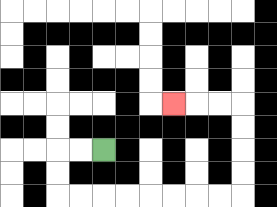{'start': '[4, 6]', 'end': '[7, 4]', 'path_directions': 'L,L,D,D,R,R,R,R,R,R,R,R,U,U,U,U,L,L,L', 'path_coordinates': '[[4, 6], [3, 6], [2, 6], [2, 7], [2, 8], [3, 8], [4, 8], [5, 8], [6, 8], [7, 8], [8, 8], [9, 8], [10, 8], [10, 7], [10, 6], [10, 5], [10, 4], [9, 4], [8, 4], [7, 4]]'}